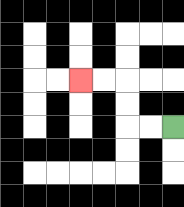{'start': '[7, 5]', 'end': '[3, 3]', 'path_directions': 'L,L,U,U,L,L', 'path_coordinates': '[[7, 5], [6, 5], [5, 5], [5, 4], [5, 3], [4, 3], [3, 3]]'}